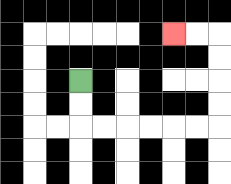{'start': '[3, 3]', 'end': '[7, 1]', 'path_directions': 'D,D,R,R,R,R,R,R,U,U,U,U,L,L', 'path_coordinates': '[[3, 3], [3, 4], [3, 5], [4, 5], [5, 5], [6, 5], [7, 5], [8, 5], [9, 5], [9, 4], [9, 3], [9, 2], [9, 1], [8, 1], [7, 1]]'}